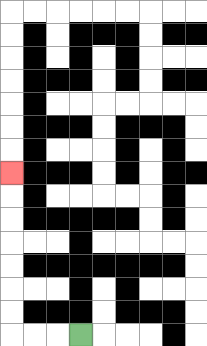{'start': '[3, 14]', 'end': '[0, 7]', 'path_directions': 'L,L,L,U,U,U,U,U,U,U', 'path_coordinates': '[[3, 14], [2, 14], [1, 14], [0, 14], [0, 13], [0, 12], [0, 11], [0, 10], [0, 9], [0, 8], [0, 7]]'}